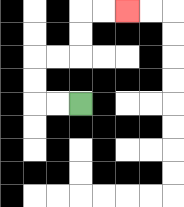{'start': '[3, 4]', 'end': '[5, 0]', 'path_directions': 'L,L,U,U,R,R,U,U,R,R', 'path_coordinates': '[[3, 4], [2, 4], [1, 4], [1, 3], [1, 2], [2, 2], [3, 2], [3, 1], [3, 0], [4, 0], [5, 0]]'}